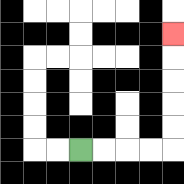{'start': '[3, 6]', 'end': '[7, 1]', 'path_directions': 'R,R,R,R,U,U,U,U,U', 'path_coordinates': '[[3, 6], [4, 6], [5, 6], [6, 6], [7, 6], [7, 5], [7, 4], [7, 3], [7, 2], [7, 1]]'}